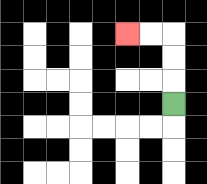{'start': '[7, 4]', 'end': '[5, 1]', 'path_directions': 'U,U,U,L,L', 'path_coordinates': '[[7, 4], [7, 3], [7, 2], [7, 1], [6, 1], [5, 1]]'}